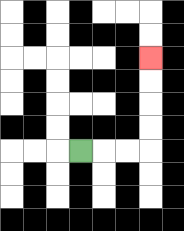{'start': '[3, 6]', 'end': '[6, 2]', 'path_directions': 'R,R,R,U,U,U,U', 'path_coordinates': '[[3, 6], [4, 6], [5, 6], [6, 6], [6, 5], [6, 4], [6, 3], [6, 2]]'}